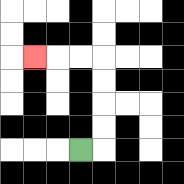{'start': '[3, 6]', 'end': '[1, 2]', 'path_directions': 'R,U,U,U,U,L,L,L', 'path_coordinates': '[[3, 6], [4, 6], [4, 5], [4, 4], [4, 3], [4, 2], [3, 2], [2, 2], [1, 2]]'}